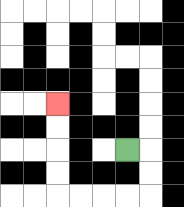{'start': '[5, 6]', 'end': '[2, 4]', 'path_directions': 'R,D,D,L,L,L,L,U,U,U,U', 'path_coordinates': '[[5, 6], [6, 6], [6, 7], [6, 8], [5, 8], [4, 8], [3, 8], [2, 8], [2, 7], [2, 6], [2, 5], [2, 4]]'}